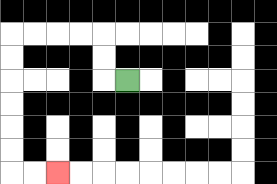{'start': '[5, 3]', 'end': '[2, 7]', 'path_directions': 'L,U,U,L,L,L,L,D,D,D,D,D,D,R,R', 'path_coordinates': '[[5, 3], [4, 3], [4, 2], [4, 1], [3, 1], [2, 1], [1, 1], [0, 1], [0, 2], [0, 3], [0, 4], [0, 5], [0, 6], [0, 7], [1, 7], [2, 7]]'}